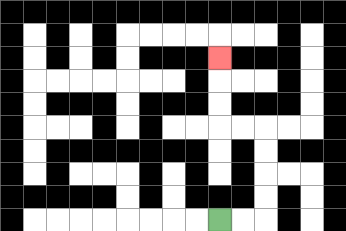{'start': '[9, 9]', 'end': '[9, 2]', 'path_directions': 'R,R,U,U,U,U,L,L,U,U,U', 'path_coordinates': '[[9, 9], [10, 9], [11, 9], [11, 8], [11, 7], [11, 6], [11, 5], [10, 5], [9, 5], [9, 4], [9, 3], [9, 2]]'}